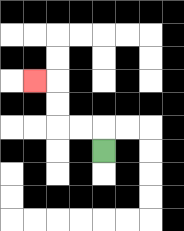{'start': '[4, 6]', 'end': '[1, 3]', 'path_directions': 'U,L,L,U,U,L', 'path_coordinates': '[[4, 6], [4, 5], [3, 5], [2, 5], [2, 4], [2, 3], [1, 3]]'}